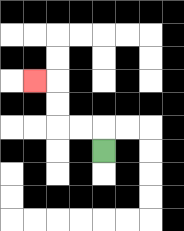{'start': '[4, 6]', 'end': '[1, 3]', 'path_directions': 'U,L,L,U,U,L', 'path_coordinates': '[[4, 6], [4, 5], [3, 5], [2, 5], [2, 4], [2, 3], [1, 3]]'}